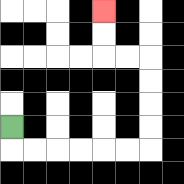{'start': '[0, 5]', 'end': '[4, 0]', 'path_directions': 'D,R,R,R,R,R,R,U,U,U,U,L,L,U,U', 'path_coordinates': '[[0, 5], [0, 6], [1, 6], [2, 6], [3, 6], [4, 6], [5, 6], [6, 6], [6, 5], [6, 4], [6, 3], [6, 2], [5, 2], [4, 2], [4, 1], [4, 0]]'}